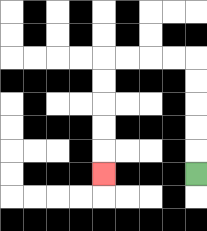{'start': '[8, 7]', 'end': '[4, 7]', 'path_directions': 'U,U,U,U,U,L,L,L,L,D,D,D,D,D', 'path_coordinates': '[[8, 7], [8, 6], [8, 5], [8, 4], [8, 3], [8, 2], [7, 2], [6, 2], [5, 2], [4, 2], [4, 3], [4, 4], [4, 5], [4, 6], [4, 7]]'}